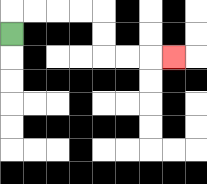{'start': '[0, 1]', 'end': '[7, 2]', 'path_directions': 'U,R,R,R,R,D,D,R,R,R', 'path_coordinates': '[[0, 1], [0, 0], [1, 0], [2, 0], [3, 0], [4, 0], [4, 1], [4, 2], [5, 2], [6, 2], [7, 2]]'}